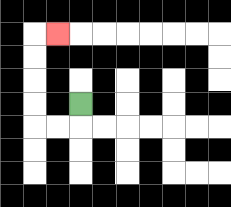{'start': '[3, 4]', 'end': '[2, 1]', 'path_directions': 'D,L,L,U,U,U,U,R', 'path_coordinates': '[[3, 4], [3, 5], [2, 5], [1, 5], [1, 4], [1, 3], [1, 2], [1, 1], [2, 1]]'}